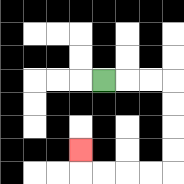{'start': '[4, 3]', 'end': '[3, 6]', 'path_directions': 'R,R,R,D,D,D,D,L,L,L,L,U', 'path_coordinates': '[[4, 3], [5, 3], [6, 3], [7, 3], [7, 4], [7, 5], [7, 6], [7, 7], [6, 7], [5, 7], [4, 7], [3, 7], [3, 6]]'}